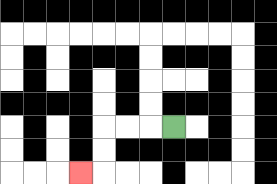{'start': '[7, 5]', 'end': '[3, 7]', 'path_directions': 'L,L,L,D,D,L', 'path_coordinates': '[[7, 5], [6, 5], [5, 5], [4, 5], [4, 6], [4, 7], [3, 7]]'}